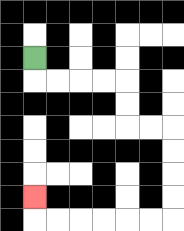{'start': '[1, 2]', 'end': '[1, 8]', 'path_directions': 'D,R,R,R,R,D,D,R,R,D,D,D,D,L,L,L,L,L,L,U', 'path_coordinates': '[[1, 2], [1, 3], [2, 3], [3, 3], [4, 3], [5, 3], [5, 4], [5, 5], [6, 5], [7, 5], [7, 6], [7, 7], [7, 8], [7, 9], [6, 9], [5, 9], [4, 9], [3, 9], [2, 9], [1, 9], [1, 8]]'}